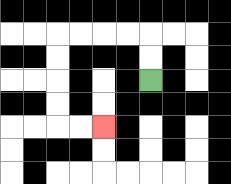{'start': '[6, 3]', 'end': '[4, 5]', 'path_directions': 'U,U,L,L,L,L,D,D,D,D,R,R', 'path_coordinates': '[[6, 3], [6, 2], [6, 1], [5, 1], [4, 1], [3, 1], [2, 1], [2, 2], [2, 3], [2, 4], [2, 5], [3, 5], [4, 5]]'}